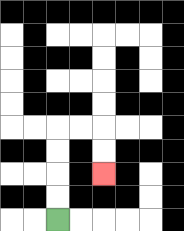{'start': '[2, 9]', 'end': '[4, 7]', 'path_directions': 'U,U,U,U,R,R,D,D', 'path_coordinates': '[[2, 9], [2, 8], [2, 7], [2, 6], [2, 5], [3, 5], [4, 5], [4, 6], [4, 7]]'}